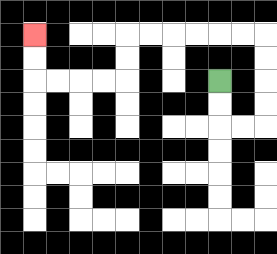{'start': '[9, 3]', 'end': '[1, 1]', 'path_directions': 'D,D,R,R,U,U,U,U,L,L,L,L,L,L,D,D,L,L,L,L,U,U', 'path_coordinates': '[[9, 3], [9, 4], [9, 5], [10, 5], [11, 5], [11, 4], [11, 3], [11, 2], [11, 1], [10, 1], [9, 1], [8, 1], [7, 1], [6, 1], [5, 1], [5, 2], [5, 3], [4, 3], [3, 3], [2, 3], [1, 3], [1, 2], [1, 1]]'}